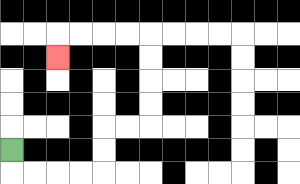{'start': '[0, 6]', 'end': '[2, 2]', 'path_directions': 'D,R,R,R,R,U,U,R,R,U,U,U,U,L,L,L,L,D', 'path_coordinates': '[[0, 6], [0, 7], [1, 7], [2, 7], [3, 7], [4, 7], [4, 6], [4, 5], [5, 5], [6, 5], [6, 4], [6, 3], [6, 2], [6, 1], [5, 1], [4, 1], [3, 1], [2, 1], [2, 2]]'}